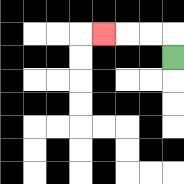{'start': '[7, 2]', 'end': '[4, 1]', 'path_directions': 'U,L,L,L', 'path_coordinates': '[[7, 2], [7, 1], [6, 1], [5, 1], [4, 1]]'}